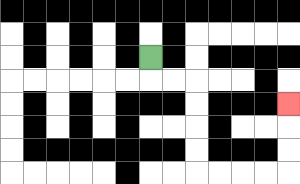{'start': '[6, 2]', 'end': '[12, 4]', 'path_directions': 'D,R,R,D,D,D,D,R,R,R,R,U,U,U', 'path_coordinates': '[[6, 2], [6, 3], [7, 3], [8, 3], [8, 4], [8, 5], [8, 6], [8, 7], [9, 7], [10, 7], [11, 7], [12, 7], [12, 6], [12, 5], [12, 4]]'}